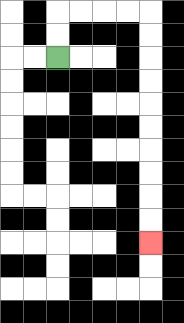{'start': '[2, 2]', 'end': '[6, 10]', 'path_directions': 'U,U,R,R,R,R,D,D,D,D,D,D,D,D,D,D', 'path_coordinates': '[[2, 2], [2, 1], [2, 0], [3, 0], [4, 0], [5, 0], [6, 0], [6, 1], [6, 2], [6, 3], [6, 4], [6, 5], [6, 6], [6, 7], [6, 8], [6, 9], [6, 10]]'}